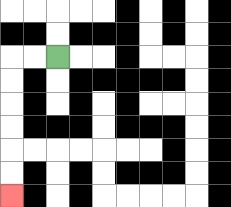{'start': '[2, 2]', 'end': '[0, 8]', 'path_directions': 'L,L,D,D,D,D,D,D', 'path_coordinates': '[[2, 2], [1, 2], [0, 2], [0, 3], [0, 4], [0, 5], [0, 6], [0, 7], [0, 8]]'}